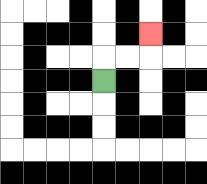{'start': '[4, 3]', 'end': '[6, 1]', 'path_directions': 'U,R,R,U', 'path_coordinates': '[[4, 3], [4, 2], [5, 2], [6, 2], [6, 1]]'}